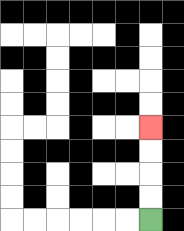{'start': '[6, 9]', 'end': '[6, 5]', 'path_directions': 'U,U,U,U', 'path_coordinates': '[[6, 9], [6, 8], [6, 7], [6, 6], [6, 5]]'}